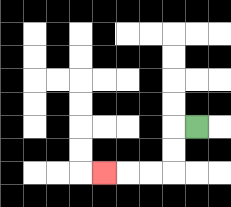{'start': '[8, 5]', 'end': '[4, 7]', 'path_directions': 'L,D,D,L,L,L', 'path_coordinates': '[[8, 5], [7, 5], [7, 6], [7, 7], [6, 7], [5, 7], [4, 7]]'}